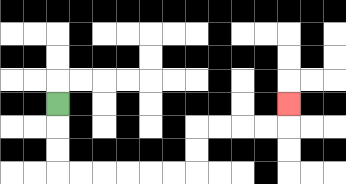{'start': '[2, 4]', 'end': '[12, 4]', 'path_directions': 'D,D,D,R,R,R,R,R,R,U,U,R,R,R,R,U', 'path_coordinates': '[[2, 4], [2, 5], [2, 6], [2, 7], [3, 7], [4, 7], [5, 7], [6, 7], [7, 7], [8, 7], [8, 6], [8, 5], [9, 5], [10, 5], [11, 5], [12, 5], [12, 4]]'}